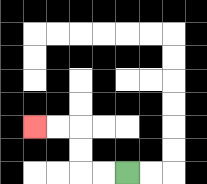{'start': '[5, 7]', 'end': '[1, 5]', 'path_directions': 'L,L,U,U,L,L', 'path_coordinates': '[[5, 7], [4, 7], [3, 7], [3, 6], [3, 5], [2, 5], [1, 5]]'}